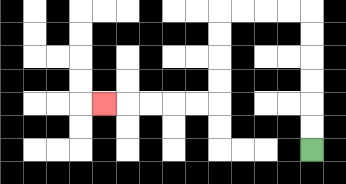{'start': '[13, 6]', 'end': '[4, 4]', 'path_directions': 'U,U,U,U,U,U,L,L,L,L,D,D,D,D,L,L,L,L,L', 'path_coordinates': '[[13, 6], [13, 5], [13, 4], [13, 3], [13, 2], [13, 1], [13, 0], [12, 0], [11, 0], [10, 0], [9, 0], [9, 1], [9, 2], [9, 3], [9, 4], [8, 4], [7, 4], [6, 4], [5, 4], [4, 4]]'}